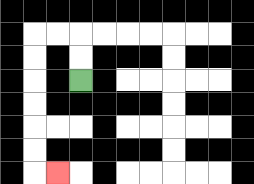{'start': '[3, 3]', 'end': '[2, 7]', 'path_directions': 'U,U,L,L,D,D,D,D,D,D,R', 'path_coordinates': '[[3, 3], [3, 2], [3, 1], [2, 1], [1, 1], [1, 2], [1, 3], [1, 4], [1, 5], [1, 6], [1, 7], [2, 7]]'}